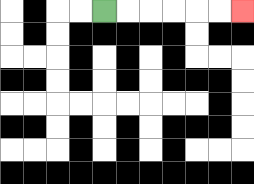{'start': '[4, 0]', 'end': '[10, 0]', 'path_directions': 'R,R,R,R,R,R', 'path_coordinates': '[[4, 0], [5, 0], [6, 0], [7, 0], [8, 0], [9, 0], [10, 0]]'}